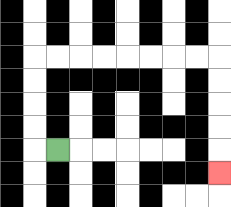{'start': '[2, 6]', 'end': '[9, 7]', 'path_directions': 'L,U,U,U,U,R,R,R,R,R,R,R,R,D,D,D,D,D', 'path_coordinates': '[[2, 6], [1, 6], [1, 5], [1, 4], [1, 3], [1, 2], [2, 2], [3, 2], [4, 2], [5, 2], [6, 2], [7, 2], [8, 2], [9, 2], [9, 3], [9, 4], [9, 5], [9, 6], [9, 7]]'}